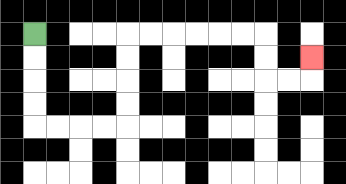{'start': '[1, 1]', 'end': '[13, 2]', 'path_directions': 'D,D,D,D,R,R,R,R,U,U,U,U,R,R,R,R,R,R,D,D,R,R,U', 'path_coordinates': '[[1, 1], [1, 2], [1, 3], [1, 4], [1, 5], [2, 5], [3, 5], [4, 5], [5, 5], [5, 4], [5, 3], [5, 2], [5, 1], [6, 1], [7, 1], [8, 1], [9, 1], [10, 1], [11, 1], [11, 2], [11, 3], [12, 3], [13, 3], [13, 2]]'}